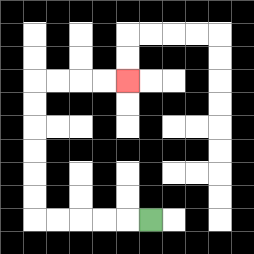{'start': '[6, 9]', 'end': '[5, 3]', 'path_directions': 'L,L,L,L,L,U,U,U,U,U,U,R,R,R,R', 'path_coordinates': '[[6, 9], [5, 9], [4, 9], [3, 9], [2, 9], [1, 9], [1, 8], [1, 7], [1, 6], [1, 5], [1, 4], [1, 3], [2, 3], [3, 3], [4, 3], [5, 3]]'}